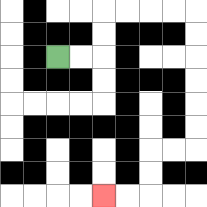{'start': '[2, 2]', 'end': '[4, 8]', 'path_directions': 'R,R,U,U,R,R,R,R,D,D,D,D,D,D,L,L,D,D,L,L', 'path_coordinates': '[[2, 2], [3, 2], [4, 2], [4, 1], [4, 0], [5, 0], [6, 0], [7, 0], [8, 0], [8, 1], [8, 2], [8, 3], [8, 4], [8, 5], [8, 6], [7, 6], [6, 6], [6, 7], [6, 8], [5, 8], [4, 8]]'}